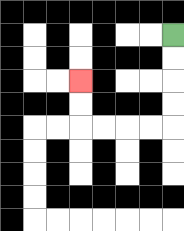{'start': '[7, 1]', 'end': '[3, 3]', 'path_directions': 'D,D,D,D,L,L,L,L,U,U', 'path_coordinates': '[[7, 1], [7, 2], [7, 3], [7, 4], [7, 5], [6, 5], [5, 5], [4, 5], [3, 5], [3, 4], [3, 3]]'}